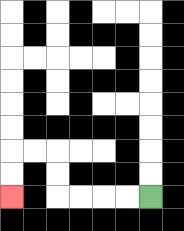{'start': '[6, 8]', 'end': '[0, 8]', 'path_directions': 'L,L,L,L,U,U,L,L,D,D', 'path_coordinates': '[[6, 8], [5, 8], [4, 8], [3, 8], [2, 8], [2, 7], [2, 6], [1, 6], [0, 6], [0, 7], [0, 8]]'}